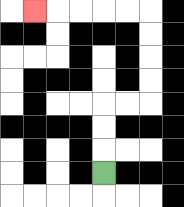{'start': '[4, 7]', 'end': '[1, 0]', 'path_directions': 'U,U,U,R,R,U,U,U,U,L,L,L,L,L', 'path_coordinates': '[[4, 7], [4, 6], [4, 5], [4, 4], [5, 4], [6, 4], [6, 3], [6, 2], [6, 1], [6, 0], [5, 0], [4, 0], [3, 0], [2, 0], [1, 0]]'}